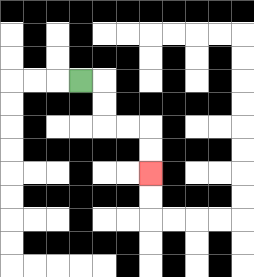{'start': '[3, 3]', 'end': '[6, 7]', 'path_directions': 'R,D,D,R,R,D,D', 'path_coordinates': '[[3, 3], [4, 3], [4, 4], [4, 5], [5, 5], [6, 5], [6, 6], [6, 7]]'}